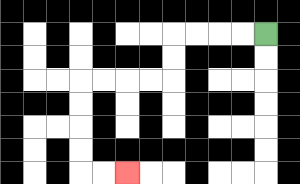{'start': '[11, 1]', 'end': '[5, 7]', 'path_directions': 'L,L,L,L,D,D,L,L,L,L,D,D,D,D,R,R', 'path_coordinates': '[[11, 1], [10, 1], [9, 1], [8, 1], [7, 1], [7, 2], [7, 3], [6, 3], [5, 3], [4, 3], [3, 3], [3, 4], [3, 5], [3, 6], [3, 7], [4, 7], [5, 7]]'}